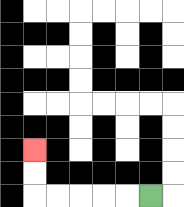{'start': '[6, 8]', 'end': '[1, 6]', 'path_directions': 'L,L,L,L,L,U,U', 'path_coordinates': '[[6, 8], [5, 8], [4, 8], [3, 8], [2, 8], [1, 8], [1, 7], [1, 6]]'}